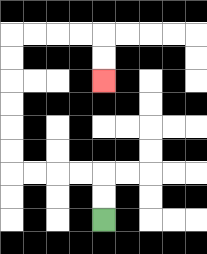{'start': '[4, 9]', 'end': '[4, 3]', 'path_directions': 'U,U,L,L,L,L,U,U,U,U,U,U,R,R,R,R,D,D', 'path_coordinates': '[[4, 9], [4, 8], [4, 7], [3, 7], [2, 7], [1, 7], [0, 7], [0, 6], [0, 5], [0, 4], [0, 3], [0, 2], [0, 1], [1, 1], [2, 1], [3, 1], [4, 1], [4, 2], [4, 3]]'}